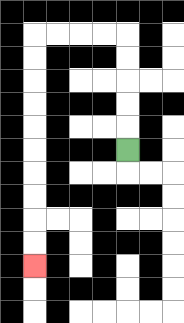{'start': '[5, 6]', 'end': '[1, 11]', 'path_directions': 'U,U,U,U,U,L,L,L,L,D,D,D,D,D,D,D,D,D,D', 'path_coordinates': '[[5, 6], [5, 5], [5, 4], [5, 3], [5, 2], [5, 1], [4, 1], [3, 1], [2, 1], [1, 1], [1, 2], [1, 3], [1, 4], [1, 5], [1, 6], [1, 7], [1, 8], [1, 9], [1, 10], [1, 11]]'}